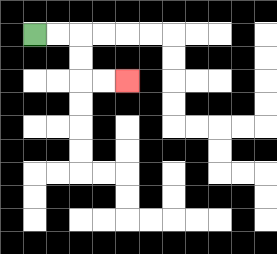{'start': '[1, 1]', 'end': '[5, 3]', 'path_directions': 'R,R,D,D,R,R', 'path_coordinates': '[[1, 1], [2, 1], [3, 1], [3, 2], [3, 3], [4, 3], [5, 3]]'}